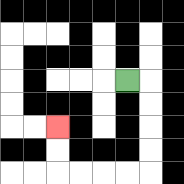{'start': '[5, 3]', 'end': '[2, 5]', 'path_directions': 'R,D,D,D,D,L,L,L,L,U,U', 'path_coordinates': '[[5, 3], [6, 3], [6, 4], [6, 5], [6, 6], [6, 7], [5, 7], [4, 7], [3, 7], [2, 7], [2, 6], [2, 5]]'}